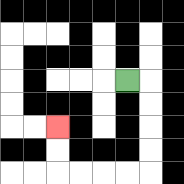{'start': '[5, 3]', 'end': '[2, 5]', 'path_directions': 'R,D,D,D,D,L,L,L,L,U,U', 'path_coordinates': '[[5, 3], [6, 3], [6, 4], [6, 5], [6, 6], [6, 7], [5, 7], [4, 7], [3, 7], [2, 7], [2, 6], [2, 5]]'}